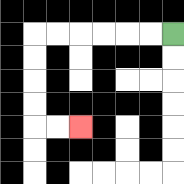{'start': '[7, 1]', 'end': '[3, 5]', 'path_directions': 'L,L,L,L,L,L,D,D,D,D,R,R', 'path_coordinates': '[[7, 1], [6, 1], [5, 1], [4, 1], [3, 1], [2, 1], [1, 1], [1, 2], [1, 3], [1, 4], [1, 5], [2, 5], [3, 5]]'}